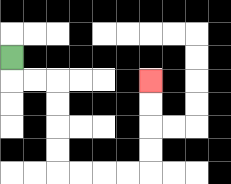{'start': '[0, 2]', 'end': '[6, 3]', 'path_directions': 'D,R,R,D,D,D,D,R,R,R,R,U,U,U,U', 'path_coordinates': '[[0, 2], [0, 3], [1, 3], [2, 3], [2, 4], [2, 5], [2, 6], [2, 7], [3, 7], [4, 7], [5, 7], [6, 7], [6, 6], [6, 5], [6, 4], [6, 3]]'}